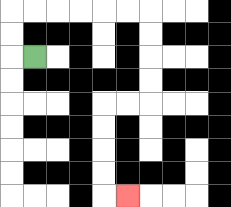{'start': '[1, 2]', 'end': '[5, 8]', 'path_directions': 'L,U,U,R,R,R,R,R,R,D,D,D,D,L,L,D,D,D,D,R', 'path_coordinates': '[[1, 2], [0, 2], [0, 1], [0, 0], [1, 0], [2, 0], [3, 0], [4, 0], [5, 0], [6, 0], [6, 1], [6, 2], [6, 3], [6, 4], [5, 4], [4, 4], [4, 5], [4, 6], [4, 7], [4, 8], [5, 8]]'}